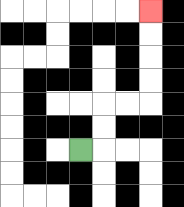{'start': '[3, 6]', 'end': '[6, 0]', 'path_directions': 'R,U,U,R,R,U,U,U,U', 'path_coordinates': '[[3, 6], [4, 6], [4, 5], [4, 4], [5, 4], [6, 4], [6, 3], [6, 2], [6, 1], [6, 0]]'}